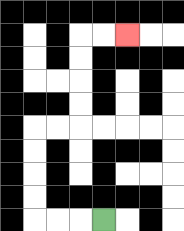{'start': '[4, 9]', 'end': '[5, 1]', 'path_directions': 'L,L,L,U,U,U,U,R,R,U,U,U,U,R,R', 'path_coordinates': '[[4, 9], [3, 9], [2, 9], [1, 9], [1, 8], [1, 7], [1, 6], [1, 5], [2, 5], [3, 5], [3, 4], [3, 3], [3, 2], [3, 1], [4, 1], [5, 1]]'}